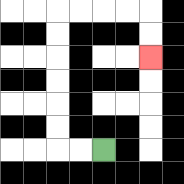{'start': '[4, 6]', 'end': '[6, 2]', 'path_directions': 'L,L,U,U,U,U,U,U,R,R,R,R,D,D', 'path_coordinates': '[[4, 6], [3, 6], [2, 6], [2, 5], [2, 4], [2, 3], [2, 2], [2, 1], [2, 0], [3, 0], [4, 0], [5, 0], [6, 0], [6, 1], [6, 2]]'}